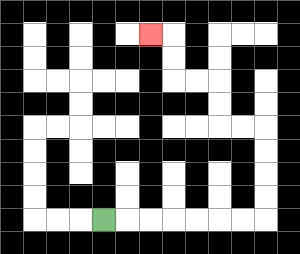{'start': '[4, 9]', 'end': '[6, 1]', 'path_directions': 'R,R,R,R,R,R,R,U,U,U,U,L,L,U,U,L,L,U,U,L', 'path_coordinates': '[[4, 9], [5, 9], [6, 9], [7, 9], [8, 9], [9, 9], [10, 9], [11, 9], [11, 8], [11, 7], [11, 6], [11, 5], [10, 5], [9, 5], [9, 4], [9, 3], [8, 3], [7, 3], [7, 2], [7, 1], [6, 1]]'}